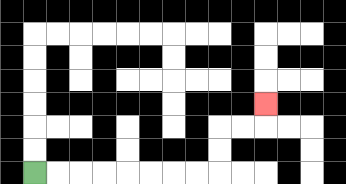{'start': '[1, 7]', 'end': '[11, 4]', 'path_directions': 'R,R,R,R,R,R,R,R,U,U,R,R,U', 'path_coordinates': '[[1, 7], [2, 7], [3, 7], [4, 7], [5, 7], [6, 7], [7, 7], [8, 7], [9, 7], [9, 6], [9, 5], [10, 5], [11, 5], [11, 4]]'}